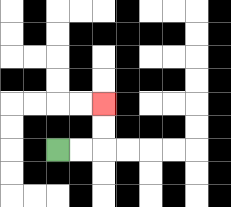{'start': '[2, 6]', 'end': '[4, 4]', 'path_directions': 'R,R,U,U', 'path_coordinates': '[[2, 6], [3, 6], [4, 6], [4, 5], [4, 4]]'}